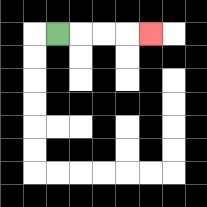{'start': '[2, 1]', 'end': '[6, 1]', 'path_directions': 'R,R,R,R', 'path_coordinates': '[[2, 1], [3, 1], [4, 1], [5, 1], [6, 1]]'}